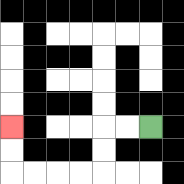{'start': '[6, 5]', 'end': '[0, 5]', 'path_directions': 'L,L,D,D,L,L,L,L,U,U', 'path_coordinates': '[[6, 5], [5, 5], [4, 5], [4, 6], [4, 7], [3, 7], [2, 7], [1, 7], [0, 7], [0, 6], [0, 5]]'}